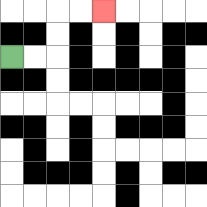{'start': '[0, 2]', 'end': '[4, 0]', 'path_directions': 'R,R,U,U,R,R', 'path_coordinates': '[[0, 2], [1, 2], [2, 2], [2, 1], [2, 0], [3, 0], [4, 0]]'}